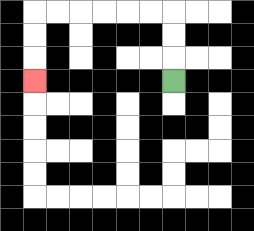{'start': '[7, 3]', 'end': '[1, 3]', 'path_directions': 'U,U,U,L,L,L,L,L,L,D,D,D', 'path_coordinates': '[[7, 3], [7, 2], [7, 1], [7, 0], [6, 0], [5, 0], [4, 0], [3, 0], [2, 0], [1, 0], [1, 1], [1, 2], [1, 3]]'}